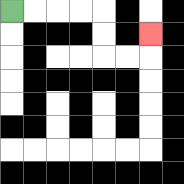{'start': '[0, 0]', 'end': '[6, 1]', 'path_directions': 'R,R,R,R,D,D,R,R,U', 'path_coordinates': '[[0, 0], [1, 0], [2, 0], [3, 0], [4, 0], [4, 1], [4, 2], [5, 2], [6, 2], [6, 1]]'}